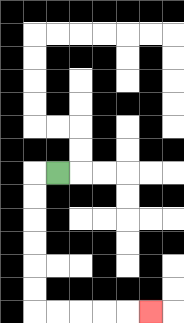{'start': '[2, 7]', 'end': '[6, 13]', 'path_directions': 'L,D,D,D,D,D,D,R,R,R,R,R', 'path_coordinates': '[[2, 7], [1, 7], [1, 8], [1, 9], [1, 10], [1, 11], [1, 12], [1, 13], [2, 13], [3, 13], [4, 13], [5, 13], [6, 13]]'}